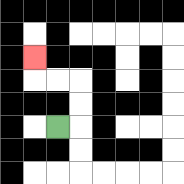{'start': '[2, 5]', 'end': '[1, 2]', 'path_directions': 'R,U,U,L,L,U', 'path_coordinates': '[[2, 5], [3, 5], [3, 4], [3, 3], [2, 3], [1, 3], [1, 2]]'}